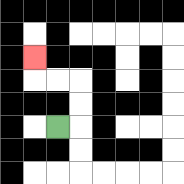{'start': '[2, 5]', 'end': '[1, 2]', 'path_directions': 'R,U,U,L,L,U', 'path_coordinates': '[[2, 5], [3, 5], [3, 4], [3, 3], [2, 3], [1, 3], [1, 2]]'}